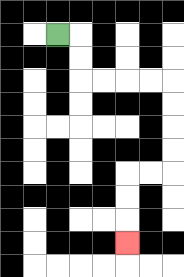{'start': '[2, 1]', 'end': '[5, 10]', 'path_directions': 'R,D,D,R,R,R,R,D,D,D,D,L,L,D,D,D', 'path_coordinates': '[[2, 1], [3, 1], [3, 2], [3, 3], [4, 3], [5, 3], [6, 3], [7, 3], [7, 4], [7, 5], [7, 6], [7, 7], [6, 7], [5, 7], [5, 8], [5, 9], [5, 10]]'}